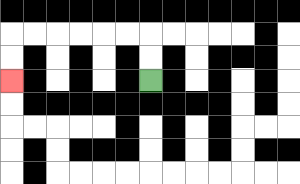{'start': '[6, 3]', 'end': '[0, 3]', 'path_directions': 'U,U,L,L,L,L,L,L,D,D', 'path_coordinates': '[[6, 3], [6, 2], [6, 1], [5, 1], [4, 1], [3, 1], [2, 1], [1, 1], [0, 1], [0, 2], [0, 3]]'}